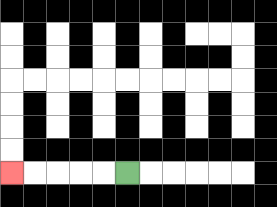{'start': '[5, 7]', 'end': '[0, 7]', 'path_directions': 'L,L,L,L,L', 'path_coordinates': '[[5, 7], [4, 7], [3, 7], [2, 7], [1, 7], [0, 7]]'}